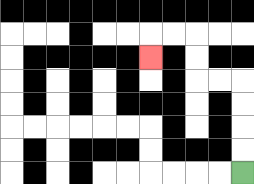{'start': '[10, 7]', 'end': '[6, 2]', 'path_directions': 'U,U,U,U,L,L,U,U,L,L,D', 'path_coordinates': '[[10, 7], [10, 6], [10, 5], [10, 4], [10, 3], [9, 3], [8, 3], [8, 2], [8, 1], [7, 1], [6, 1], [6, 2]]'}